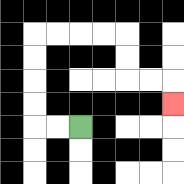{'start': '[3, 5]', 'end': '[7, 4]', 'path_directions': 'L,L,U,U,U,U,R,R,R,R,D,D,R,R,D', 'path_coordinates': '[[3, 5], [2, 5], [1, 5], [1, 4], [1, 3], [1, 2], [1, 1], [2, 1], [3, 1], [4, 1], [5, 1], [5, 2], [5, 3], [6, 3], [7, 3], [7, 4]]'}